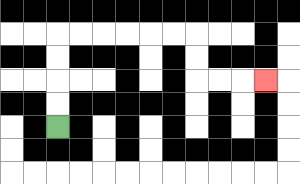{'start': '[2, 5]', 'end': '[11, 3]', 'path_directions': 'U,U,U,U,R,R,R,R,R,R,D,D,R,R,R', 'path_coordinates': '[[2, 5], [2, 4], [2, 3], [2, 2], [2, 1], [3, 1], [4, 1], [5, 1], [6, 1], [7, 1], [8, 1], [8, 2], [8, 3], [9, 3], [10, 3], [11, 3]]'}